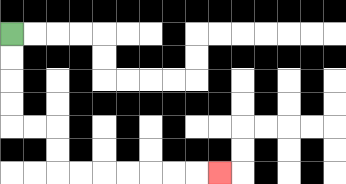{'start': '[0, 1]', 'end': '[9, 7]', 'path_directions': 'D,D,D,D,R,R,D,D,R,R,R,R,R,R,R', 'path_coordinates': '[[0, 1], [0, 2], [0, 3], [0, 4], [0, 5], [1, 5], [2, 5], [2, 6], [2, 7], [3, 7], [4, 7], [5, 7], [6, 7], [7, 7], [8, 7], [9, 7]]'}